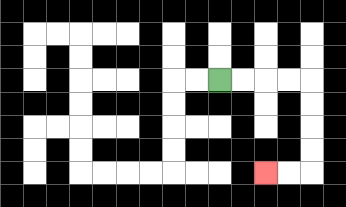{'start': '[9, 3]', 'end': '[11, 7]', 'path_directions': 'R,R,R,R,D,D,D,D,L,L', 'path_coordinates': '[[9, 3], [10, 3], [11, 3], [12, 3], [13, 3], [13, 4], [13, 5], [13, 6], [13, 7], [12, 7], [11, 7]]'}